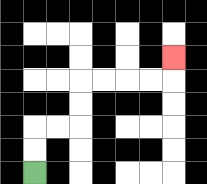{'start': '[1, 7]', 'end': '[7, 2]', 'path_directions': 'U,U,R,R,U,U,R,R,R,R,U', 'path_coordinates': '[[1, 7], [1, 6], [1, 5], [2, 5], [3, 5], [3, 4], [3, 3], [4, 3], [5, 3], [6, 3], [7, 3], [7, 2]]'}